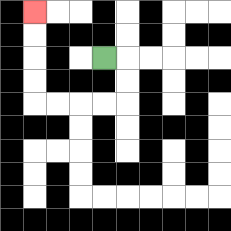{'start': '[4, 2]', 'end': '[1, 0]', 'path_directions': 'R,D,D,L,L,L,L,U,U,U,U', 'path_coordinates': '[[4, 2], [5, 2], [5, 3], [5, 4], [4, 4], [3, 4], [2, 4], [1, 4], [1, 3], [1, 2], [1, 1], [1, 0]]'}